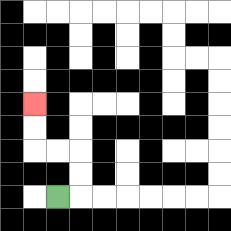{'start': '[2, 8]', 'end': '[1, 4]', 'path_directions': 'R,U,U,L,L,U,U', 'path_coordinates': '[[2, 8], [3, 8], [3, 7], [3, 6], [2, 6], [1, 6], [1, 5], [1, 4]]'}